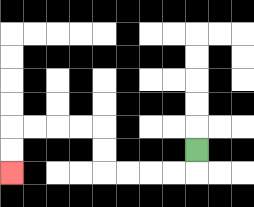{'start': '[8, 6]', 'end': '[0, 7]', 'path_directions': 'D,L,L,L,L,U,U,L,L,L,L,D,D', 'path_coordinates': '[[8, 6], [8, 7], [7, 7], [6, 7], [5, 7], [4, 7], [4, 6], [4, 5], [3, 5], [2, 5], [1, 5], [0, 5], [0, 6], [0, 7]]'}